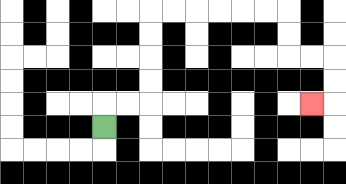{'start': '[4, 5]', 'end': '[13, 4]', 'path_directions': 'U,R,R,U,U,U,U,R,R,R,R,R,R,D,D,R,R,D,D,L', 'path_coordinates': '[[4, 5], [4, 4], [5, 4], [6, 4], [6, 3], [6, 2], [6, 1], [6, 0], [7, 0], [8, 0], [9, 0], [10, 0], [11, 0], [12, 0], [12, 1], [12, 2], [13, 2], [14, 2], [14, 3], [14, 4], [13, 4]]'}